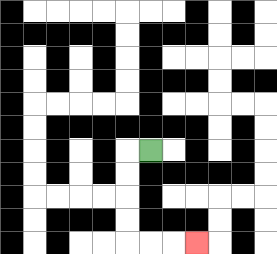{'start': '[6, 6]', 'end': '[8, 10]', 'path_directions': 'L,D,D,D,D,R,R,R', 'path_coordinates': '[[6, 6], [5, 6], [5, 7], [5, 8], [5, 9], [5, 10], [6, 10], [7, 10], [8, 10]]'}